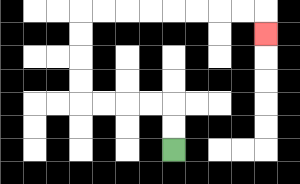{'start': '[7, 6]', 'end': '[11, 1]', 'path_directions': 'U,U,L,L,L,L,U,U,U,U,R,R,R,R,R,R,R,R,D', 'path_coordinates': '[[7, 6], [7, 5], [7, 4], [6, 4], [5, 4], [4, 4], [3, 4], [3, 3], [3, 2], [3, 1], [3, 0], [4, 0], [5, 0], [6, 0], [7, 0], [8, 0], [9, 0], [10, 0], [11, 0], [11, 1]]'}